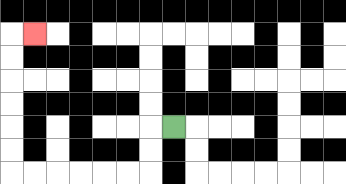{'start': '[7, 5]', 'end': '[1, 1]', 'path_directions': 'L,D,D,L,L,L,L,L,L,U,U,U,U,U,U,R', 'path_coordinates': '[[7, 5], [6, 5], [6, 6], [6, 7], [5, 7], [4, 7], [3, 7], [2, 7], [1, 7], [0, 7], [0, 6], [0, 5], [0, 4], [0, 3], [0, 2], [0, 1], [1, 1]]'}